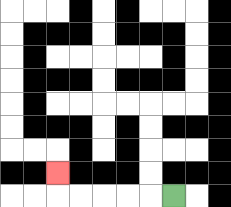{'start': '[7, 8]', 'end': '[2, 7]', 'path_directions': 'L,L,L,L,L,U', 'path_coordinates': '[[7, 8], [6, 8], [5, 8], [4, 8], [3, 8], [2, 8], [2, 7]]'}